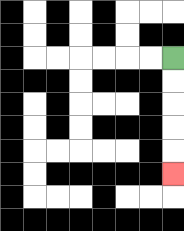{'start': '[7, 2]', 'end': '[7, 7]', 'path_directions': 'D,D,D,D,D', 'path_coordinates': '[[7, 2], [7, 3], [7, 4], [7, 5], [7, 6], [7, 7]]'}